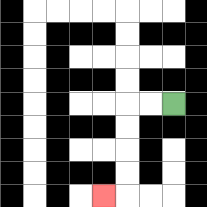{'start': '[7, 4]', 'end': '[4, 8]', 'path_directions': 'L,L,D,D,D,D,L', 'path_coordinates': '[[7, 4], [6, 4], [5, 4], [5, 5], [5, 6], [5, 7], [5, 8], [4, 8]]'}